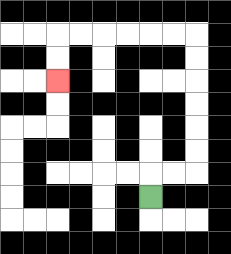{'start': '[6, 8]', 'end': '[2, 3]', 'path_directions': 'U,R,R,U,U,U,U,U,U,L,L,L,L,L,L,D,D', 'path_coordinates': '[[6, 8], [6, 7], [7, 7], [8, 7], [8, 6], [8, 5], [8, 4], [8, 3], [8, 2], [8, 1], [7, 1], [6, 1], [5, 1], [4, 1], [3, 1], [2, 1], [2, 2], [2, 3]]'}